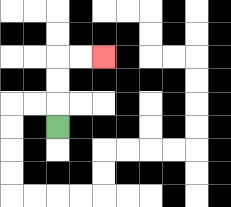{'start': '[2, 5]', 'end': '[4, 2]', 'path_directions': 'U,U,U,R,R', 'path_coordinates': '[[2, 5], [2, 4], [2, 3], [2, 2], [3, 2], [4, 2]]'}